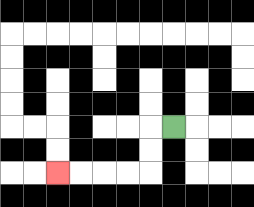{'start': '[7, 5]', 'end': '[2, 7]', 'path_directions': 'L,D,D,L,L,L,L', 'path_coordinates': '[[7, 5], [6, 5], [6, 6], [6, 7], [5, 7], [4, 7], [3, 7], [2, 7]]'}